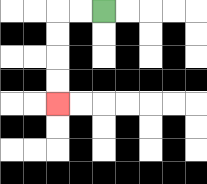{'start': '[4, 0]', 'end': '[2, 4]', 'path_directions': 'L,L,D,D,D,D', 'path_coordinates': '[[4, 0], [3, 0], [2, 0], [2, 1], [2, 2], [2, 3], [2, 4]]'}